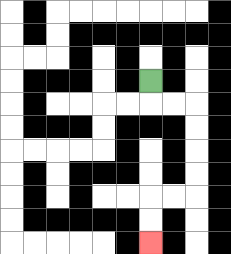{'start': '[6, 3]', 'end': '[6, 10]', 'path_directions': 'D,R,R,D,D,D,D,L,L,D,D', 'path_coordinates': '[[6, 3], [6, 4], [7, 4], [8, 4], [8, 5], [8, 6], [8, 7], [8, 8], [7, 8], [6, 8], [6, 9], [6, 10]]'}